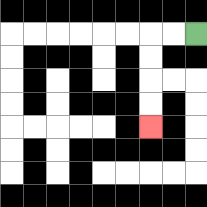{'start': '[8, 1]', 'end': '[6, 5]', 'path_directions': 'L,L,D,D,D,D', 'path_coordinates': '[[8, 1], [7, 1], [6, 1], [6, 2], [6, 3], [6, 4], [6, 5]]'}